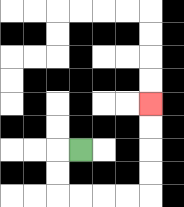{'start': '[3, 6]', 'end': '[6, 4]', 'path_directions': 'L,D,D,R,R,R,R,U,U,U,U', 'path_coordinates': '[[3, 6], [2, 6], [2, 7], [2, 8], [3, 8], [4, 8], [5, 8], [6, 8], [6, 7], [6, 6], [6, 5], [6, 4]]'}